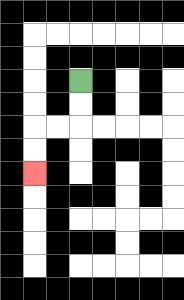{'start': '[3, 3]', 'end': '[1, 7]', 'path_directions': 'D,D,L,L,D,D', 'path_coordinates': '[[3, 3], [3, 4], [3, 5], [2, 5], [1, 5], [1, 6], [1, 7]]'}